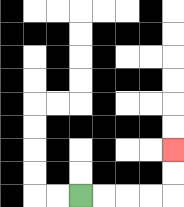{'start': '[3, 8]', 'end': '[7, 6]', 'path_directions': 'R,R,R,R,U,U', 'path_coordinates': '[[3, 8], [4, 8], [5, 8], [6, 8], [7, 8], [7, 7], [7, 6]]'}